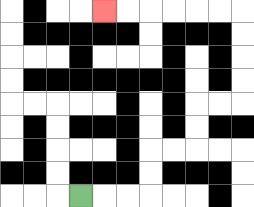{'start': '[3, 8]', 'end': '[4, 0]', 'path_directions': 'R,R,R,U,U,R,R,U,U,R,R,U,U,U,U,L,L,L,L,L,L', 'path_coordinates': '[[3, 8], [4, 8], [5, 8], [6, 8], [6, 7], [6, 6], [7, 6], [8, 6], [8, 5], [8, 4], [9, 4], [10, 4], [10, 3], [10, 2], [10, 1], [10, 0], [9, 0], [8, 0], [7, 0], [6, 0], [5, 0], [4, 0]]'}